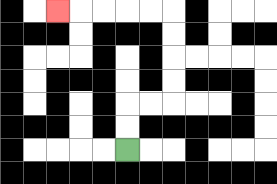{'start': '[5, 6]', 'end': '[2, 0]', 'path_directions': 'U,U,R,R,U,U,U,U,L,L,L,L,L', 'path_coordinates': '[[5, 6], [5, 5], [5, 4], [6, 4], [7, 4], [7, 3], [7, 2], [7, 1], [7, 0], [6, 0], [5, 0], [4, 0], [3, 0], [2, 0]]'}